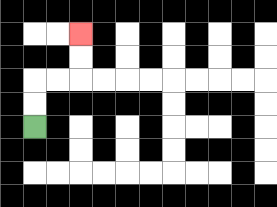{'start': '[1, 5]', 'end': '[3, 1]', 'path_directions': 'U,U,R,R,U,U', 'path_coordinates': '[[1, 5], [1, 4], [1, 3], [2, 3], [3, 3], [3, 2], [3, 1]]'}